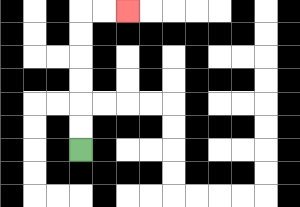{'start': '[3, 6]', 'end': '[5, 0]', 'path_directions': 'U,U,U,U,U,U,R,R', 'path_coordinates': '[[3, 6], [3, 5], [3, 4], [3, 3], [3, 2], [3, 1], [3, 0], [4, 0], [5, 0]]'}